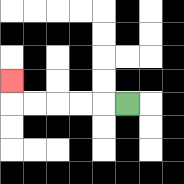{'start': '[5, 4]', 'end': '[0, 3]', 'path_directions': 'L,L,L,L,L,U', 'path_coordinates': '[[5, 4], [4, 4], [3, 4], [2, 4], [1, 4], [0, 4], [0, 3]]'}